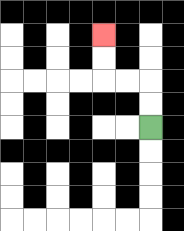{'start': '[6, 5]', 'end': '[4, 1]', 'path_directions': 'U,U,L,L,U,U', 'path_coordinates': '[[6, 5], [6, 4], [6, 3], [5, 3], [4, 3], [4, 2], [4, 1]]'}